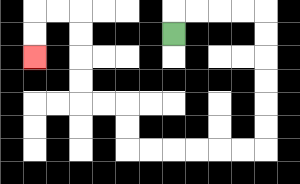{'start': '[7, 1]', 'end': '[1, 2]', 'path_directions': 'U,R,R,R,R,D,D,D,D,D,D,L,L,L,L,L,L,U,U,L,L,U,U,U,U,L,L,D,D', 'path_coordinates': '[[7, 1], [7, 0], [8, 0], [9, 0], [10, 0], [11, 0], [11, 1], [11, 2], [11, 3], [11, 4], [11, 5], [11, 6], [10, 6], [9, 6], [8, 6], [7, 6], [6, 6], [5, 6], [5, 5], [5, 4], [4, 4], [3, 4], [3, 3], [3, 2], [3, 1], [3, 0], [2, 0], [1, 0], [1, 1], [1, 2]]'}